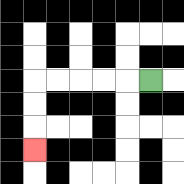{'start': '[6, 3]', 'end': '[1, 6]', 'path_directions': 'L,L,L,L,L,D,D,D', 'path_coordinates': '[[6, 3], [5, 3], [4, 3], [3, 3], [2, 3], [1, 3], [1, 4], [1, 5], [1, 6]]'}